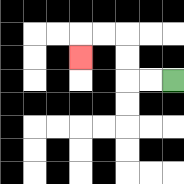{'start': '[7, 3]', 'end': '[3, 2]', 'path_directions': 'L,L,U,U,L,L,D', 'path_coordinates': '[[7, 3], [6, 3], [5, 3], [5, 2], [5, 1], [4, 1], [3, 1], [3, 2]]'}